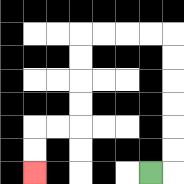{'start': '[6, 7]', 'end': '[1, 7]', 'path_directions': 'R,U,U,U,U,U,U,L,L,L,L,D,D,D,D,L,L,D,D', 'path_coordinates': '[[6, 7], [7, 7], [7, 6], [7, 5], [7, 4], [7, 3], [7, 2], [7, 1], [6, 1], [5, 1], [4, 1], [3, 1], [3, 2], [3, 3], [3, 4], [3, 5], [2, 5], [1, 5], [1, 6], [1, 7]]'}